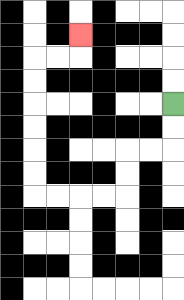{'start': '[7, 4]', 'end': '[3, 1]', 'path_directions': 'D,D,L,L,D,D,L,L,L,L,U,U,U,U,U,U,R,R,U', 'path_coordinates': '[[7, 4], [7, 5], [7, 6], [6, 6], [5, 6], [5, 7], [5, 8], [4, 8], [3, 8], [2, 8], [1, 8], [1, 7], [1, 6], [1, 5], [1, 4], [1, 3], [1, 2], [2, 2], [3, 2], [3, 1]]'}